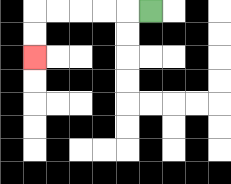{'start': '[6, 0]', 'end': '[1, 2]', 'path_directions': 'L,L,L,L,L,D,D', 'path_coordinates': '[[6, 0], [5, 0], [4, 0], [3, 0], [2, 0], [1, 0], [1, 1], [1, 2]]'}